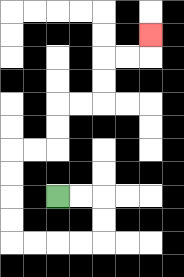{'start': '[2, 8]', 'end': '[6, 1]', 'path_directions': 'R,R,D,D,L,L,L,L,U,U,U,U,R,R,U,U,R,R,U,U,R,R,U', 'path_coordinates': '[[2, 8], [3, 8], [4, 8], [4, 9], [4, 10], [3, 10], [2, 10], [1, 10], [0, 10], [0, 9], [0, 8], [0, 7], [0, 6], [1, 6], [2, 6], [2, 5], [2, 4], [3, 4], [4, 4], [4, 3], [4, 2], [5, 2], [6, 2], [6, 1]]'}